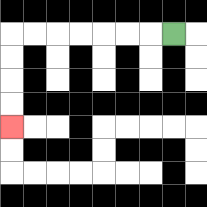{'start': '[7, 1]', 'end': '[0, 5]', 'path_directions': 'L,L,L,L,L,L,L,D,D,D,D', 'path_coordinates': '[[7, 1], [6, 1], [5, 1], [4, 1], [3, 1], [2, 1], [1, 1], [0, 1], [0, 2], [0, 3], [0, 4], [0, 5]]'}